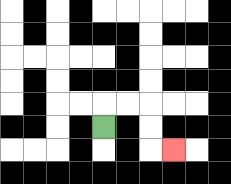{'start': '[4, 5]', 'end': '[7, 6]', 'path_directions': 'U,R,R,D,D,R', 'path_coordinates': '[[4, 5], [4, 4], [5, 4], [6, 4], [6, 5], [6, 6], [7, 6]]'}